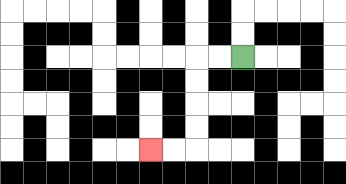{'start': '[10, 2]', 'end': '[6, 6]', 'path_directions': 'L,L,D,D,D,D,L,L', 'path_coordinates': '[[10, 2], [9, 2], [8, 2], [8, 3], [8, 4], [8, 5], [8, 6], [7, 6], [6, 6]]'}